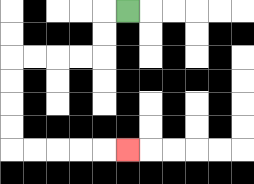{'start': '[5, 0]', 'end': '[5, 6]', 'path_directions': 'L,D,D,L,L,L,L,D,D,D,D,R,R,R,R,R', 'path_coordinates': '[[5, 0], [4, 0], [4, 1], [4, 2], [3, 2], [2, 2], [1, 2], [0, 2], [0, 3], [0, 4], [0, 5], [0, 6], [1, 6], [2, 6], [3, 6], [4, 6], [5, 6]]'}